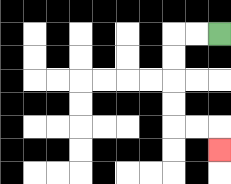{'start': '[9, 1]', 'end': '[9, 6]', 'path_directions': 'L,L,D,D,D,D,R,R,D', 'path_coordinates': '[[9, 1], [8, 1], [7, 1], [7, 2], [7, 3], [7, 4], [7, 5], [8, 5], [9, 5], [9, 6]]'}